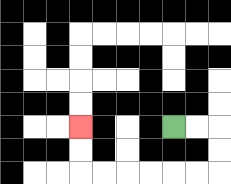{'start': '[7, 5]', 'end': '[3, 5]', 'path_directions': 'R,R,D,D,L,L,L,L,L,L,U,U', 'path_coordinates': '[[7, 5], [8, 5], [9, 5], [9, 6], [9, 7], [8, 7], [7, 7], [6, 7], [5, 7], [4, 7], [3, 7], [3, 6], [3, 5]]'}